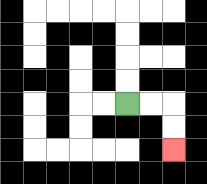{'start': '[5, 4]', 'end': '[7, 6]', 'path_directions': 'R,R,D,D', 'path_coordinates': '[[5, 4], [6, 4], [7, 4], [7, 5], [7, 6]]'}